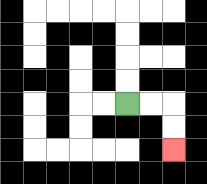{'start': '[5, 4]', 'end': '[7, 6]', 'path_directions': 'R,R,D,D', 'path_coordinates': '[[5, 4], [6, 4], [7, 4], [7, 5], [7, 6]]'}